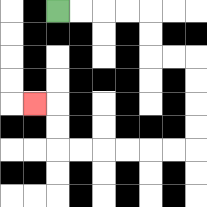{'start': '[2, 0]', 'end': '[1, 4]', 'path_directions': 'R,R,R,R,D,D,R,R,D,D,D,D,L,L,L,L,L,L,U,U,L', 'path_coordinates': '[[2, 0], [3, 0], [4, 0], [5, 0], [6, 0], [6, 1], [6, 2], [7, 2], [8, 2], [8, 3], [8, 4], [8, 5], [8, 6], [7, 6], [6, 6], [5, 6], [4, 6], [3, 6], [2, 6], [2, 5], [2, 4], [1, 4]]'}